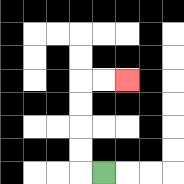{'start': '[4, 7]', 'end': '[5, 3]', 'path_directions': 'L,U,U,U,U,R,R', 'path_coordinates': '[[4, 7], [3, 7], [3, 6], [3, 5], [3, 4], [3, 3], [4, 3], [5, 3]]'}